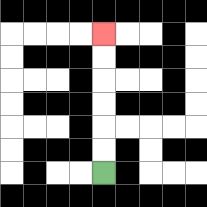{'start': '[4, 7]', 'end': '[4, 1]', 'path_directions': 'U,U,U,U,U,U', 'path_coordinates': '[[4, 7], [4, 6], [4, 5], [4, 4], [4, 3], [4, 2], [4, 1]]'}